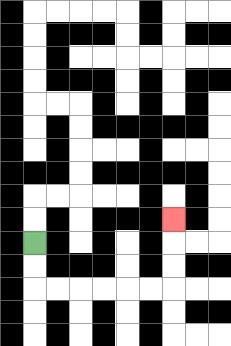{'start': '[1, 10]', 'end': '[7, 9]', 'path_directions': 'D,D,R,R,R,R,R,R,U,U,U', 'path_coordinates': '[[1, 10], [1, 11], [1, 12], [2, 12], [3, 12], [4, 12], [5, 12], [6, 12], [7, 12], [7, 11], [7, 10], [7, 9]]'}